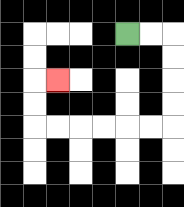{'start': '[5, 1]', 'end': '[2, 3]', 'path_directions': 'R,R,D,D,D,D,L,L,L,L,L,L,U,U,R', 'path_coordinates': '[[5, 1], [6, 1], [7, 1], [7, 2], [7, 3], [7, 4], [7, 5], [6, 5], [5, 5], [4, 5], [3, 5], [2, 5], [1, 5], [1, 4], [1, 3], [2, 3]]'}